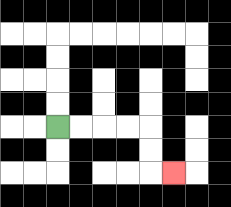{'start': '[2, 5]', 'end': '[7, 7]', 'path_directions': 'R,R,R,R,D,D,R', 'path_coordinates': '[[2, 5], [3, 5], [4, 5], [5, 5], [6, 5], [6, 6], [6, 7], [7, 7]]'}